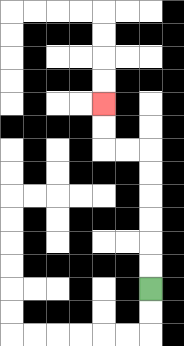{'start': '[6, 12]', 'end': '[4, 4]', 'path_directions': 'U,U,U,U,U,U,L,L,U,U', 'path_coordinates': '[[6, 12], [6, 11], [6, 10], [6, 9], [6, 8], [6, 7], [6, 6], [5, 6], [4, 6], [4, 5], [4, 4]]'}